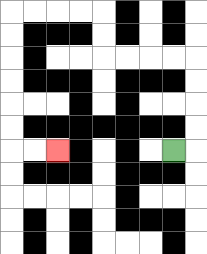{'start': '[7, 6]', 'end': '[2, 6]', 'path_directions': 'R,U,U,U,U,L,L,L,L,U,U,L,L,L,L,D,D,D,D,D,D,R,R', 'path_coordinates': '[[7, 6], [8, 6], [8, 5], [8, 4], [8, 3], [8, 2], [7, 2], [6, 2], [5, 2], [4, 2], [4, 1], [4, 0], [3, 0], [2, 0], [1, 0], [0, 0], [0, 1], [0, 2], [0, 3], [0, 4], [0, 5], [0, 6], [1, 6], [2, 6]]'}